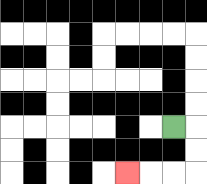{'start': '[7, 5]', 'end': '[5, 7]', 'path_directions': 'R,D,D,L,L,L', 'path_coordinates': '[[7, 5], [8, 5], [8, 6], [8, 7], [7, 7], [6, 7], [5, 7]]'}